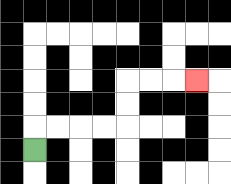{'start': '[1, 6]', 'end': '[8, 3]', 'path_directions': 'U,R,R,R,R,U,U,R,R,R', 'path_coordinates': '[[1, 6], [1, 5], [2, 5], [3, 5], [4, 5], [5, 5], [5, 4], [5, 3], [6, 3], [7, 3], [8, 3]]'}